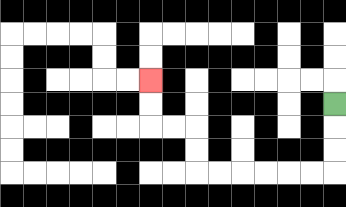{'start': '[14, 4]', 'end': '[6, 3]', 'path_directions': 'D,D,D,L,L,L,L,L,L,U,U,L,L,U,U', 'path_coordinates': '[[14, 4], [14, 5], [14, 6], [14, 7], [13, 7], [12, 7], [11, 7], [10, 7], [9, 7], [8, 7], [8, 6], [8, 5], [7, 5], [6, 5], [6, 4], [6, 3]]'}